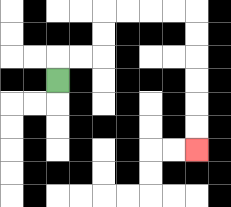{'start': '[2, 3]', 'end': '[8, 6]', 'path_directions': 'U,R,R,U,U,R,R,R,R,D,D,D,D,D,D', 'path_coordinates': '[[2, 3], [2, 2], [3, 2], [4, 2], [4, 1], [4, 0], [5, 0], [6, 0], [7, 0], [8, 0], [8, 1], [8, 2], [8, 3], [8, 4], [8, 5], [8, 6]]'}